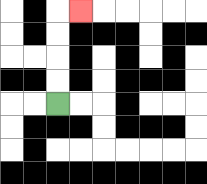{'start': '[2, 4]', 'end': '[3, 0]', 'path_directions': 'U,U,U,U,R', 'path_coordinates': '[[2, 4], [2, 3], [2, 2], [2, 1], [2, 0], [3, 0]]'}